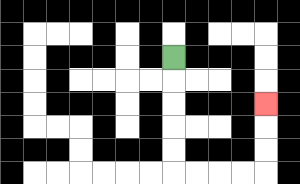{'start': '[7, 2]', 'end': '[11, 4]', 'path_directions': 'D,D,D,D,D,R,R,R,R,U,U,U', 'path_coordinates': '[[7, 2], [7, 3], [7, 4], [7, 5], [7, 6], [7, 7], [8, 7], [9, 7], [10, 7], [11, 7], [11, 6], [11, 5], [11, 4]]'}